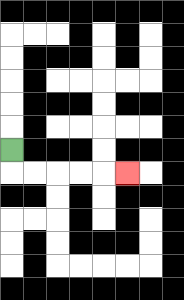{'start': '[0, 6]', 'end': '[5, 7]', 'path_directions': 'D,R,R,R,R,R', 'path_coordinates': '[[0, 6], [0, 7], [1, 7], [2, 7], [3, 7], [4, 7], [5, 7]]'}